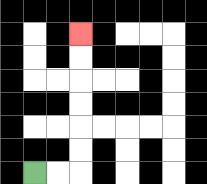{'start': '[1, 7]', 'end': '[3, 1]', 'path_directions': 'R,R,U,U,U,U,U,U', 'path_coordinates': '[[1, 7], [2, 7], [3, 7], [3, 6], [3, 5], [3, 4], [3, 3], [3, 2], [3, 1]]'}